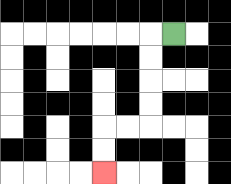{'start': '[7, 1]', 'end': '[4, 7]', 'path_directions': 'L,D,D,D,D,L,L,D,D', 'path_coordinates': '[[7, 1], [6, 1], [6, 2], [6, 3], [6, 4], [6, 5], [5, 5], [4, 5], [4, 6], [4, 7]]'}